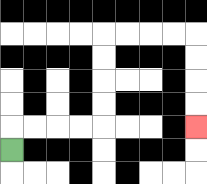{'start': '[0, 6]', 'end': '[8, 5]', 'path_directions': 'U,R,R,R,R,U,U,U,U,R,R,R,R,D,D,D,D', 'path_coordinates': '[[0, 6], [0, 5], [1, 5], [2, 5], [3, 5], [4, 5], [4, 4], [4, 3], [4, 2], [4, 1], [5, 1], [6, 1], [7, 1], [8, 1], [8, 2], [8, 3], [8, 4], [8, 5]]'}